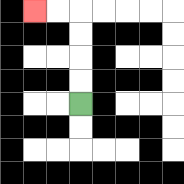{'start': '[3, 4]', 'end': '[1, 0]', 'path_directions': 'U,U,U,U,L,L', 'path_coordinates': '[[3, 4], [3, 3], [3, 2], [3, 1], [3, 0], [2, 0], [1, 0]]'}